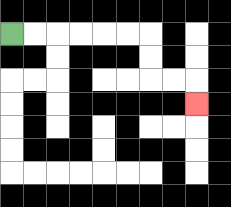{'start': '[0, 1]', 'end': '[8, 4]', 'path_directions': 'R,R,R,R,R,R,D,D,R,R,D', 'path_coordinates': '[[0, 1], [1, 1], [2, 1], [3, 1], [4, 1], [5, 1], [6, 1], [6, 2], [6, 3], [7, 3], [8, 3], [8, 4]]'}